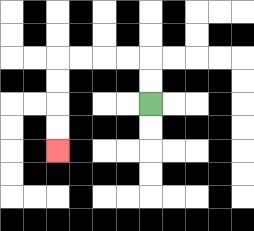{'start': '[6, 4]', 'end': '[2, 6]', 'path_directions': 'U,U,L,L,L,L,D,D,D,D', 'path_coordinates': '[[6, 4], [6, 3], [6, 2], [5, 2], [4, 2], [3, 2], [2, 2], [2, 3], [2, 4], [2, 5], [2, 6]]'}